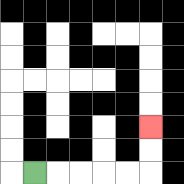{'start': '[1, 7]', 'end': '[6, 5]', 'path_directions': 'R,R,R,R,R,U,U', 'path_coordinates': '[[1, 7], [2, 7], [3, 7], [4, 7], [5, 7], [6, 7], [6, 6], [6, 5]]'}